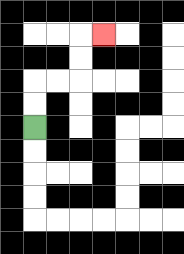{'start': '[1, 5]', 'end': '[4, 1]', 'path_directions': 'U,U,R,R,U,U,R', 'path_coordinates': '[[1, 5], [1, 4], [1, 3], [2, 3], [3, 3], [3, 2], [3, 1], [4, 1]]'}